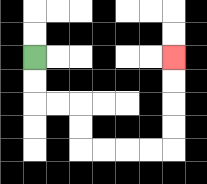{'start': '[1, 2]', 'end': '[7, 2]', 'path_directions': 'D,D,R,R,D,D,R,R,R,R,U,U,U,U', 'path_coordinates': '[[1, 2], [1, 3], [1, 4], [2, 4], [3, 4], [3, 5], [3, 6], [4, 6], [5, 6], [6, 6], [7, 6], [7, 5], [7, 4], [7, 3], [7, 2]]'}